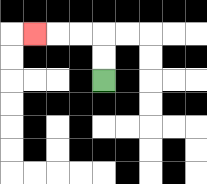{'start': '[4, 3]', 'end': '[1, 1]', 'path_directions': 'U,U,L,L,L', 'path_coordinates': '[[4, 3], [4, 2], [4, 1], [3, 1], [2, 1], [1, 1]]'}